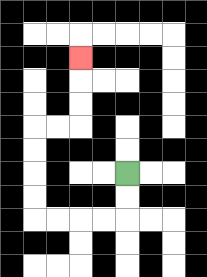{'start': '[5, 7]', 'end': '[3, 2]', 'path_directions': 'D,D,L,L,L,L,U,U,U,U,R,R,U,U,U', 'path_coordinates': '[[5, 7], [5, 8], [5, 9], [4, 9], [3, 9], [2, 9], [1, 9], [1, 8], [1, 7], [1, 6], [1, 5], [2, 5], [3, 5], [3, 4], [3, 3], [3, 2]]'}